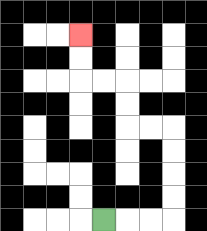{'start': '[4, 9]', 'end': '[3, 1]', 'path_directions': 'R,R,R,U,U,U,U,L,L,U,U,L,L,U,U', 'path_coordinates': '[[4, 9], [5, 9], [6, 9], [7, 9], [7, 8], [7, 7], [7, 6], [7, 5], [6, 5], [5, 5], [5, 4], [5, 3], [4, 3], [3, 3], [3, 2], [3, 1]]'}